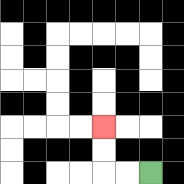{'start': '[6, 7]', 'end': '[4, 5]', 'path_directions': 'L,L,U,U', 'path_coordinates': '[[6, 7], [5, 7], [4, 7], [4, 6], [4, 5]]'}